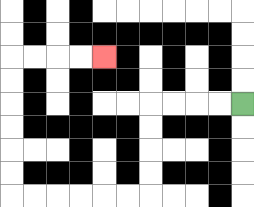{'start': '[10, 4]', 'end': '[4, 2]', 'path_directions': 'L,L,L,L,D,D,D,D,L,L,L,L,L,L,U,U,U,U,U,U,R,R,R,R', 'path_coordinates': '[[10, 4], [9, 4], [8, 4], [7, 4], [6, 4], [6, 5], [6, 6], [6, 7], [6, 8], [5, 8], [4, 8], [3, 8], [2, 8], [1, 8], [0, 8], [0, 7], [0, 6], [0, 5], [0, 4], [0, 3], [0, 2], [1, 2], [2, 2], [3, 2], [4, 2]]'}